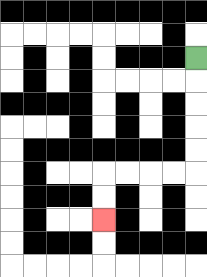{'start': '[8, 2]', 'end': '[4, 9]', 'path_directions': 'D,D,D,D,D,L,L,L,L,D,D', 'path_coordinates': '[[8, 2], [8, 3], [8, 4], [8, 5], [8, 6], [8, 7], [7, 7], [6, 7], [5, 7], [4, 7], [4, 8], [4, 9]]'}